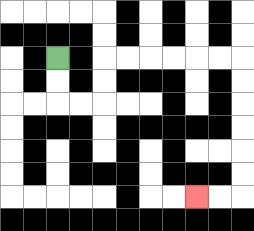{'start': '[2, 2]', 'end': '[8, 8]', 'path_directions': 'D,D,R,R,U,U,R,R,R,R,R,R,D,D,D,D,D,D,L,L', 'path_coordinates': '[[2, 2], [2, 3], [2, 4], [3, 4], [4, 4], [4, 3], [4, 2], [5, 2], [6, 2], [7, 2], [8, 2], [9, 2], [10, 2], [10, 3], [10, 4], [10, 5], [10, 6], [10, 7], [10, 8], [9, 8], [8, 8]]'}